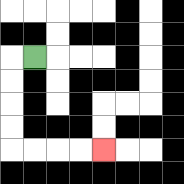{'start': '[1, 2]', 'end': '[4, 6]', 'path_directions': 'L,D,D,D,D,R,R,R,R', 'path_coordinates': '[[1, 2], [0, 2], [0, 3], [0, 4], [0, 5], [0, 6], [1, 6], [2, 6], [3, 6], [4, 6]]'}